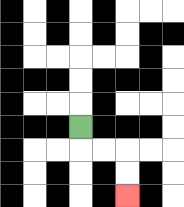{'start': '[3, 5]', 'end': '[5, 8]', 'path_directions': 'D,R,R,D,D', 'path_coordinates': '[[3, 5], [3, 6], [4, 6], [5, 6], [5, 7], [5, 8]]'}